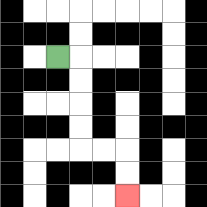{'start': '[2, 2]', 'end': '[5, 8]', 'path_directions': 'R,D,D,D,D,R,R,D,D', 'path_coordinates': '[[2, 2], [3, 2], [3, 3], [3, 4], [3, 5], [3, 6], [4, 6], [5, 6], [5, 7], [5, 8]]'}